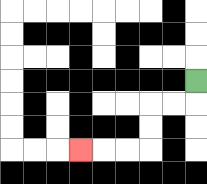{'start': '[8, 3]', 'end': '[3, 6]', 'path_directions': 'D,L,L,D,D,L,L,L', 'path_coordinates': '[[8, 3], [8, 4], [7, 4], [6, 4], [6, 5], [6, 6], [5, 6], [4, 6], [3, 6]]'}